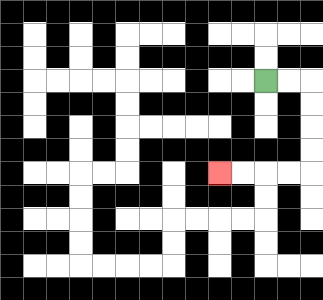{'start': '[11, 3]', 'end': '[9, 7]', 'path_directions': 'R,R,D,D,D,D,L,L,L,L', 'path_coordinates': '[[11, 3], [12, 3], [13, 3], [13, 4], [13, 5], [13, 6], [13, 7], [12, 7], [11, 7], [10, 7], [9, 7]]'}